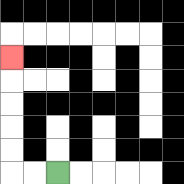{'start': '[2, 7]', 'end': '[0, 2]', 'path_directions': 'L,L,U,U,U,U,U', 'path_coordinates': '[[2, 7], [1, 7], [0, 7], [0, 6], [0, 5], [0, 4], [0, 3], [0, 2]]'}